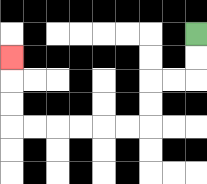{'start': '[8, 1]', 'end': '[0, 2]', 'path_directions': 'D,D,L,L,D,D,L,L,L,L,L,L,U,U,U', 'path_coordinates': '[[8, 1], [8, 2], [8, 3], [7, 3], [6, 3], [6, 4], [6, 5], [5, 5], [4, 5], [3, 5], [2, 5], [1, 5], [0, 5], [0, 4], [0, 3], [0, 2]]'}